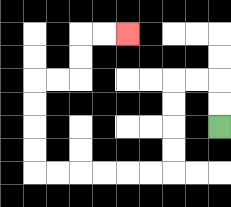{'start': '[9, 5]', 'end': '[5, 1]', 'path_directions': 'U,U,L,L,D,D,D,D,L,L,L,L,L,L,U,U,U,U,R,R,U,U,R,R', 'path_coordinates': '[[9, 5], [9, 4], [9, 3], [8, 3], [7, 3], [7, 4], [7, 5], [7, 6], [7, 7], [6, 7], [5, 7], [4, 7], [3, 7], [2, 7], [1, 7], [1, 6], [1, 5], [1, 4], [1, 3], [2, 3], [3, 3], [3, 2], [3, 1], [4, 1], [5, 1]]'}